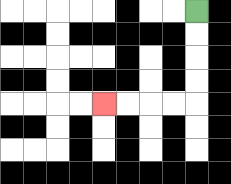{'start': '[8, 0]', 'end': '[4, 4]', 'path_directions': 'D,D,D,D,L,L,L,L', 'path_coordinates': '[[8, 0], [8, 1], [8, 2], [8, 3], [8, 4], [7, 4], [6, 4], [5, 4], [4, 4]]'}